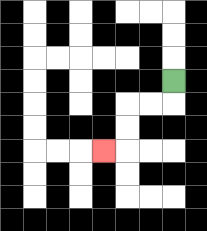{'start': '[7, 3]', 'end': '[4, 6]', 'path_directions': 'D,L,L,D,D,L', 'path_coordinates': '[[7, 3], [7, 4], [6, 4], [5, 4], [5, 5], [5, 6], [4, 6]]'}